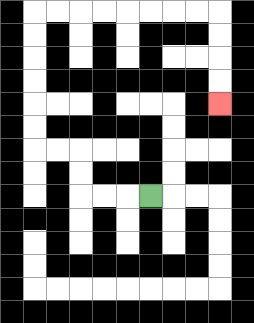{'start': '[6, 8]', 'end': '[9, 4]', 'path_directions': 'L,L,L,U,U,L,L,U,U,U,U,U,U,R,R,R,R,R,R,R,R,D,D,D,D', 'path_coordinates': '[[6, 8], [5, 8], [4, 8], [3, 8], [3, 7], [3, 6], [2, 6], [1, 6], [1, 5], [1, 4], [1, 3], [1, 2], [1, 1], [1, 0], [2, 0], [3, 0], [4, 0], [5, 0], [6, 0], [7, 0], [8, 0], [9, 0], [9, 1], [9, 2], [9, 3], [9, 4]]'}